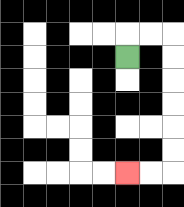{'start': '[5, 2]', 'end': '[5, 7]', 'path_directions': 'U,R,R,D,D,D,D,D,D,L,L', 'path_coordinates': '[[5, 2], [5, 1], [6, 1], [7, 1], [7, 2], [7, 3], [7, 4], [7, 5], [7, 6], [7, 7], [6, 7], [5, 7]]'}